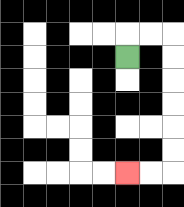{'start': '[5, 2]', 'end': '[5, 7]', 'path_directions': 'U,R,R,D,D,D,D,D,D,L,L', 'path_coordinates': '[[5, 2], [5, 1], [6, 1], [7, 1], [7, 2], [7, 3], [7, 4], [7, 5], [7, 6], [7, 7], [6, 7], [5, 7]]'}